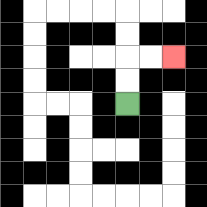{'start': '[5, 4]', 'end': '[7, 2]', 'path_directions': 'U,U,R,R', 'path_coordinates': '[[5, 4], [5, 3], [5, 2], [6, 2], [7, 2]]'}